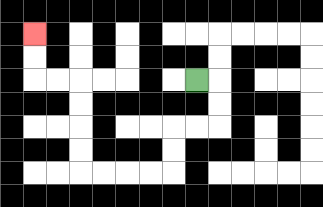{'start': '[8, 3]', 'end': '[1, 1]', 'path_directions': 'R,D,D,L,L,D,D,L,L,L,L,U,U,U,U,L,L,U,U', 'path_coordinates': '[[8, 3], [9, 3], [9, 4], [9, 5], [8, 5], [7, 5], [7, 6], [7, 7], [6, 7], [5, 7], [4, 7], [3, 7], [3, 6], [3, 5], [3, 4], [3, 3], [2, 3], [1, 3], [1, 2], [1, 1]]'}